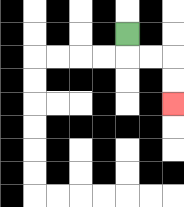{'start': '[5, 1]', 'end': '[7, 4]', 'path_directions': 'D,R,R,D,D', 'path_coordinates': '[[5, 1], [5, 2], [6, 2], [7, 2], [7, 3], [7, 4]]'}